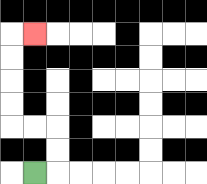{'start': '[1, 7]', 'end': '[1, 1]', 'path_directions': 'R,U,U,L,L,U,U,U,U,R', 'path_coordinates': '[[1, 7], [2, 7], [2, 6], [2, 5], [1, 5], [0, 5], [0, 4], [0, 3], [0, 2], [0, 1], [1, 1]]'}